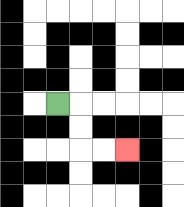{'start': '[2, 4]', 'end': '[5, 6]', 'path_directions': 'R,D,D,R,R', 'path_coordinates': '[[2, 4], [3, 4], [3, 5], [3, 6], [4, 6], [5, 6]]'}